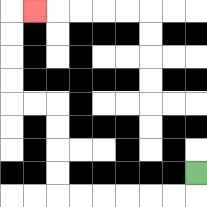{'start': '[8, 7]', 'end': '[1, 0]', 'path_directions': 'D,L,L,L,L,L,L,U,U,U,U,L,L,U,U,U,U,R', 'path_coordinates': '[[8, 7], [8, 8], [7, 8], [6, 8], [5, 8], [4, 8], [3, 8], [2, 8], [2, 7], [2, 6], [2, 5], [2, 4], [1, 4], [0, 4], [0, 3], [0, 2], [0, 1], [0, 0], [1, 0]]'}